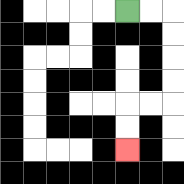{'start': '[5, 0]', 'end': '[5, 6]', 'path_directions': 'R,R,D,D,D,D,L,L,D,D', 'path_coordinates': '[[5, 0], [6, 0], [7, 0], [7, 1], [7, 2], [7, 3], [7, 4], [6, 4], [5, 4], [5, 5], [5, 6]]'}